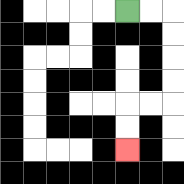{'start': '[5, 0]', 'end': '[5, 6]', 'path_directions': 'R,R,D,D,D,D,L,L,D,D', 'path_coordinates': '[[5, 0], [6, 0], [7, 0], [7, 1], [7, 2], [7, 3], [7, 4], [6, 4], [5, 4], [5, 5], [5, 6]]'}